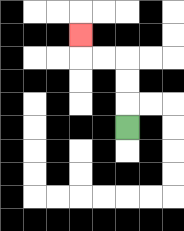{'start': '[5, 5]', 'end': '[3, 1]', 'path_directions': 'U,U,U,L,L,U', 'path_coordinates': '[[5, 5], [5, 4], [5, 3], [5, 2], [4, 2], [3, 2], [3, 1]]'}